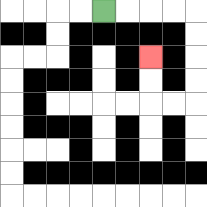{'start': '[4, 0]', 'end': '[6, 2]', 'path_directions': 'R,R,R,R,D,D,D,D,L,L,U,U', 'path_coordinates': '[[4, 0], [5, 0], [6, 0], [7, 0], [8, 0], [8, 1], [8, 2], [8, 3], [8, 4], [7, 4], [6, 4], [6, 3], [6, 2]]'}